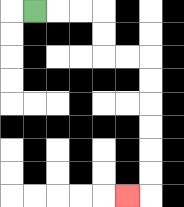{'start': '[1, 0]', 'end': '[5, 8]', 'path_directions': 'R,R,R,D,D,R,R,D,D,D,D,D,D,L', 'path_coordinates': '[[1, 0], [2, 0], [3, 0], [4, 0], [4, 1], [4, 2], [5, 2], [6, 2], [6, 3], [6, 4], [6, 5], [6, 6], [6, 7], [6, 8], [5, 8]]'}